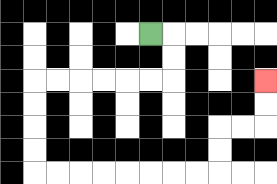{'start': '[6, 1]', 'end': '[11, 3]', 'path_directions': 'R,D,D,L,L,L,L,L,L,D,D,D,D,R,R,R,R,R,R,R,R,U,U,R,R,U,U', 'path_coordinates': '[[6, 1], [7, 1], [7, 2], [7, 3], [6, 3], [5, 3], [4, 3], [3, 3], [2, 3], [1, 3], [1, 4], [1, 5], [1, 6], [1, 7], [2, 7], [3, 7], [4, 7], [5, 7], [6, 7], [7, 7], [8, 7], [9, 7], [9, 6], [9, 5], [10, 5], [11, 5], [11, 4], [11, 3]]'}